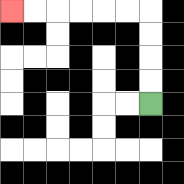{'start': '[6, 4]', 'end': '[0, 0]', 'path_directions': 'U,U,U,U,L,L,L,L,L,L', 'path_coordinates': '[[6, 4], [6, 3], [6, 2], [6, 1], [6, 0], [5, 0], [4, 0], [3, 0], [2, 0], [1, 0], [0, 0]]'}